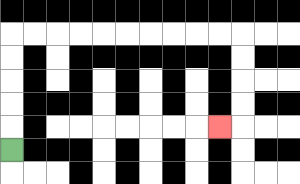{'start': '[0, 6]', 'end': '[9, 5]', 'path_directions': 'U,U,U,U,U,R,R,R,R,R,R,R,R,R,R,D,D,D,D,L', 'path_coordinates': '[[0, 6], [0, 5], [0, 4], [0, 3], [0, 2], [0, 1], [1, 1], [2, 1], [3, 1], [4, 1], [5, 1], [6, 1], [7, 1], [8, 1], [9, 1], [10, 1], [10, 2], [10, 3], [10, 4], [10, 5], [9, 5]]'}